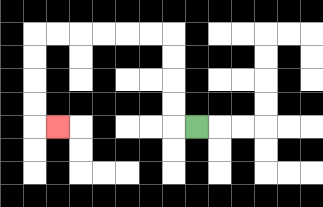{'start': '[8, 5]', 'end': '[2, 5]', 'path_directions': 'L,U,U,U,U,L,L,L,L,L,L,D,D,D,D,R', 'path_coordinates': '[[8, 5], [7, 5], [7, 4], [7, 3], [7, 2], [7, 1], [6, 1], [5, 1], [4, 1], [3, 1], [2, 1], [1, 1], [1, 2], [1, 3], [1, 4], [1, 5], [2, 5]]'}